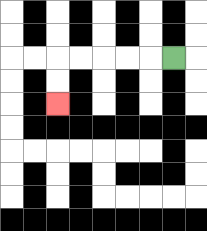{'start': '[7, 2]', 'end': '[2, 4]', 'path_directions': 'L,L,L,L,L,D,D', 'path_coordinates': '[[7, 2], [6, 2], [5, 2], [4, 2], [3, 2], [2, 2], [2, 3], [2, 4]]'}